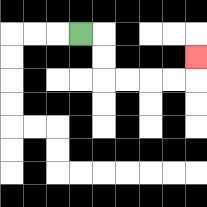{'start': '[3, 1]', 'end': '[8, 2]', 'path_directions': 'R,D,D,R,R,R,R,U', 'path_coordinates': '[[3, 1], [4, 1], [4, 2], [4, 3], [5, 3], [6, 3], [7, 3], [8, 3], [8, 2]]'}